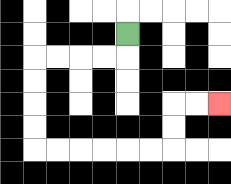{'start': '[5, 1]', 'end': '[9, 4]', 'path_directions': 'D,L,L,L,L,D,D,D,D,R,R,R,R,R,R,U,U,R,R', 'path_coordinates': '[[5, 1], [5, 2], [4, 2], [3, 2], [2, 2], [1, 2], [1, 3], [1, 4], [1, 5], [1, 6], [2, 6], [3, 6], [4, 6], [5, 6], [6, 6], [7, 6], [7, 5], [7, 4], [8, 4], [9, 4]]'}